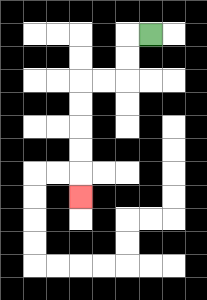{'start': '[6, 1]', 'end': '[3, 8]', 'path_directions': 'L,D,D,L,L,D,D,D,D,D', 'path_coordinates': '[[6, 1], [5, 1], [5, 2], [5, 3], [4, 3], [3, 3], [3, 4], [3, 5], [3, 6], [3, 7], [3, 8]]'}